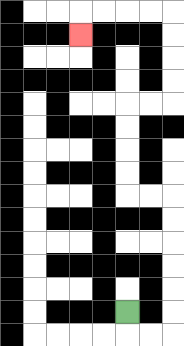{'start': '[5, 13]', 'end': '[3, 1]', 'path_directions': 'D,R,R,U,U,U,U,U,U,L,L,U,U,U,U,R,R,U,U,U,U,L,L,L,L,D', 'path_coordinates': '[[5, 13], [5, 14], [6, 14], [7, 14], [7, 13], [7, 12], [7, 11], [7, 10], [7, 9], [7, 8], [6, 8], [5, 8], [5, 7], [5, 6], [5, 5], [5, 4], [6, 4], [7, 4], [7, 3], [7, 2], [7, 1], [7, 0], [6, 0], [5, 0], [4, 0], [3, 0], [3, 1]]'}